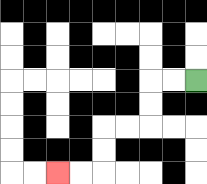{'start': '[8, 3]', 'end': '[2, 7]', 'path_directions': 'L,L,D,D,L,L,D,D,L,L', 'path_coordinates': '[[8, 3], [7, 3], [6, 3], [6, 4], [6, 5], [5, 5], [4, 5], [4, 6], [4, 7], [3, 7], [2, 7]]'}